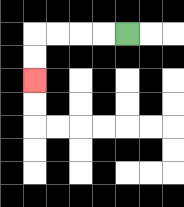{'start': '[5, 1]', 'end': '[1, 3]', 'path_directions': 'L,L,L,L,D,D', 'path_coordinates': '[[5, 1], [4, 1], [3, 1], [2, 1], [1, 1], [1, 2], [1, 3]]'}